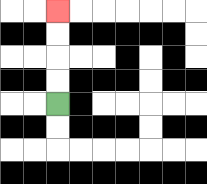{'start': '[2, 4]', 'end': '[2, 0]', 'path_directions': 'U,U,U,U', 'path_coordinates': '[[2, 4], [2, 3], [2, 2], [2, 1], [2, 0]]'}